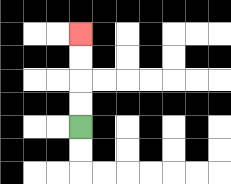{'start': '[3, 5]', 'end': '[3, 1]', 'path_directions': 'U,U,U,U', 'path_coordinates': '[[3, 5], [3, 4], [3, 3], [3, 2], [3, 1]]'}